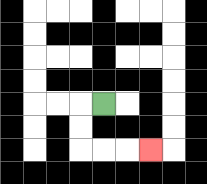{'start': '[4, 4]', 'end': '[6, 6]', 'path_directions': 'L,D,D,R,R,R', 'path_coordinates': '[[4, 4], [3, 4], [3, 5], [3, 6], [4, 6], [5, 6], [6, 6]]'}